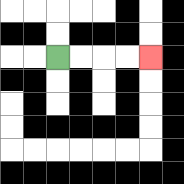{'start': '[2, 2]', 'end': '[6, 2]', 'path_directions': 'R,R,R,R', 'path_coordinates': '[[2, 2], [3, 2], [4, 2], [5, 2], [6, 2]]'}